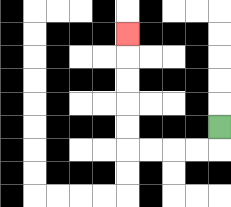{'start': '[9, 5]', 'end': '[5, 1]', 'path_directions': 'D,L,L,L,L,U,U,U,U,U', 'path_coordinates': '[[9, 5], [9, 6], [8, 6], [7, 6], [6, 6], [5, 6], [5, 5], [5, 4], [5, 3], [5, 2], [5, 1]]'}